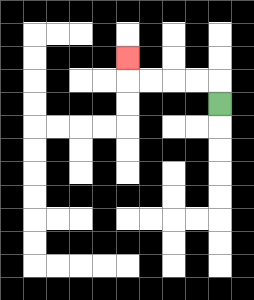{'start': '[9, 4]', 'end': '[5, 2]', 'path_directions': 'U,L,L,L,L,U', 'path_coordinates': '[[9, 4], [9, 3], [8, 3], [7, 3], [6, 3], [5, 3], [5, 2]]'}